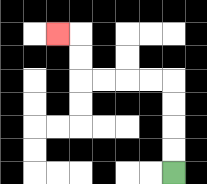{'start': '[7, 7]', 'end': '[2, 1]', 'path_directions': 'U,U,U,U,L,L,L,L,U,U,L', 'path_coordinates': '[[7, 7], [7, 6], [7, 5], [7, 4], [7, 3], [6, 3], [5, 3], [4, 3], [3, 3], [3, 2], [3, 1], [2, 1]]'}